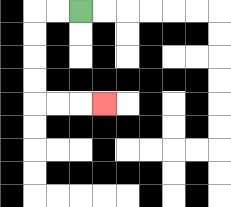{'start': '[3, 0]', 'end': '[4, 4]', 'path_directions': 'L,L,D,D,D,D,R,R,R', 'path_coordinates': '[[3, 0], [2, 0], [1, 0], [1, 1], [1, 2], [1, 3], [1, 4], [2, 4], [3, 4], [4, 4]]'}